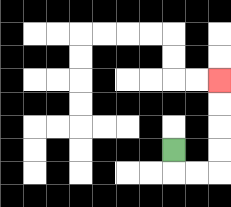{'start': '[7, 6]', 'end': '[9, 3]', 'path_directions': 'D,R,R,U,U,U,U', 'path_coordinates': '[[7, 6], [7, 7], [8, 7], [9, 7], [9, 6], [9, 5], [9, 4], [9, 3]]'}